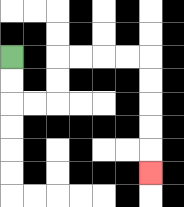{'start': '[0, 2]', 'end': '[6, 7]', 'path_directions': 'D,D,R,R,U,U,R,R,R,R,D,D,D,D,D', 'path_coordinates': '[[0, 2], [0, 3], [0, 4], [1, 4], [2, 4], [2, 3], [2, 2], [3, 2], [4, 2], [5, 2], [6, 2], [6, 3], [6, 4], [6, 5], [6, 6], [6, 7]]'}